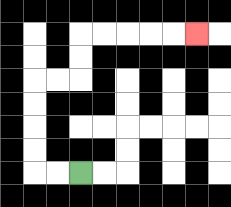{'start': '[3, 7]', 'end': '[8, 1]', 'path_directions': 'L,L,U,U,U,U,R,R,U,U,R,R,R,R,R', 'path_coordinates': '[[3, 7], [2, 7], [1, 7], [1, 6], [1, 5], [1, 4], [1, 3], [2, 3], [3, 3], [3, 2], [3, 1], [4, 1], [5, 1], [6, 1], [7, 1], [8, 1]]'}